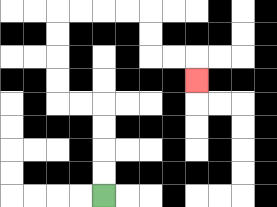{'start': '[4, 8]', 'end': '[8, 3]', 'path_directions': 'U,U,U,U,L,L,U,U,U,U,R,R,R,R,D,D,R,R,D', 'path_coordinates': '[[4, 8], [4, 7], [4, 6], [4, 5], [4, 4], [3, 4], [2, 4], [2, 3], [2, 2], [2, 1], [2, 0], [3, 0], [4, 0], [5, 0], [6, 0], [6, 1], [6, 2], [7, 2], [8, 2], [8, 3]]'}